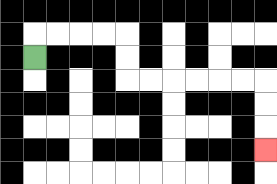{'start': '[1, 2]', 'end': '[11, 6]', 'path_directions': 'U,R,R,R,R,D,D,R,R,R,R,R,R,D,D,D', 'path_coordinates': '[[1, 2], [1, 1], [2, 1], [3, 1], [4, 1], [5, 1], [5, 2], [5, 3], [6, 3], [7, 3], [8, 3], [9, 3], [10, 3], [11, 3], [11, 4], [11, 5], [11, 6]]'}